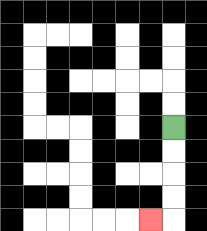{'start': '[7, 5]', 'end': '[6, 9]', 'path_directions': 'D,D,D,D,L', 'path_coordinates': '[[7, 5], [7, 6], [7, 7], [7, 8], [7, 9], [6, 9]]'}